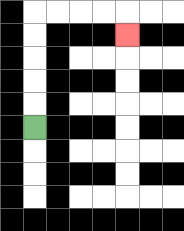{'start': '[1, 5]', 'end': '[5, 1]', 'path_directions': 'U,U,U,U,U,R,R,R,R,D', 'path_coordinates': '[[1, 5], [1, 4], [1, 3], [1, 2], [1, 1], [1, 0], [2, 0], [3, 0], [4, 0], [5, 0], [5, 1]]'}